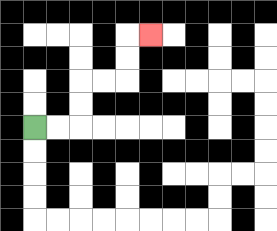{'start': '[1, 5]', 'end': '[6, 1]', 'path_directions': 'R,R,U,U,R,R,U,U,R', 'path_coordinates': '[[1, 5], [2, 5], [3, 5], [3, 4], [3, 3], [4, 3], [5, 3], [5, 2], [5, 1], [6, 1]]'}